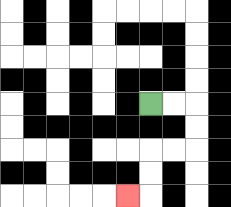{'start': '[6, 4]', 'end': '[5, 8]', 'path_directions': 'R,R,D,D,L,L,D,D,L', 'path_coordinates': '[[6, 4], [7, 4], [8, 4], [8, 5], [8, 6], [7, 6], [6, 6], [6, 7], [6, 8], [5, 8]]'}